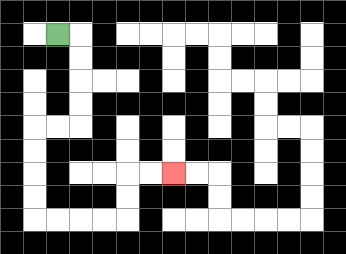{'start': '[2, 1]', 'end': '[7, 7]', 'path_directions': 'R,D,D,D,D,L,L,D,D,D,D,R,R,R,R,U,U,R,R', 'path_coordinates': '[[2, 1], [3, 1], [3, 2], [3, 3], [3, 4], [3, 5], [2, 5], [1, 5], [1, 6], [1, 7], [1, 8], [1, 9], [2, 9], [3, 9], [4, 9], [5, 9], [5, 8], [5, 7], [6, 7], [7, 7]]'}